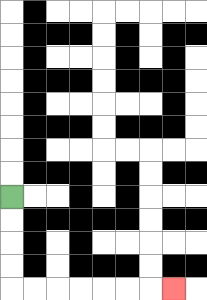{'start': '[0, 8]', 'end': '[7, 12]', 'path_directions': 'D,D,D,D,R,R,R,R,R,R,R', 'path_coordinates': '[[0, 8], [0, 9], [0, 10], [0, 11], [0, 12], [1, 12], [2, 12], [3, 12], [4, 12], [5, 12], [6, 12], [7, 12]]'}